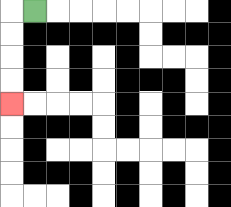{'start': '[1, 0]', 'end': '[0, 4]', 'path_directions': 'L,D,D,D,D', 'path_coordinates': '[[1, 0], [0, 0], [0, 1], [0, 2], [0, 3], [0, 4]]'}